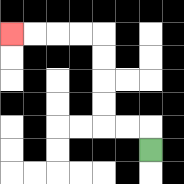{'start': '[6, 6]', 'end': '[0, 1]', 'path_directions': 'U,L,L,U,U,U,U,L,L,L,L', 'path_coordinates': '[[6, 6], [6, 5], [5, 5], [4, 5], [4, 4], [4, 3], [4, 2], [4, 1], [3, 1], [2, 1], [1, 1], [0, 1]]'}